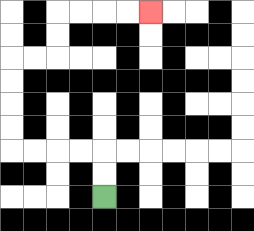{'start': '[4, 8]', 'end': '[6, 0]', 'path_directions': 'U,U,L,L,L,L,U,U,U,U,R,R,U,U,R,R,R,R', 'path_coordinates': '[[4, 8], [4, 7], [4, 6], [3, 6], [2, 6], [1, 6], [0, 6], [0, 5], [0, 4], [0, 3], [0, 2], [1, 2], [2, 2], [2, 1], [2, 0], [3, 0], [4, 0], [5, 0], [6, 0]]'}